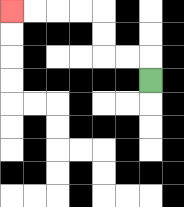{'start': '[6, 3]', 'end': '[0, 0]', 'path_directions': 'U,L,L,U,U,L,L,L,L', 'path_coordinates': '[[6, 3], [6, 2], [5, 2], [4, 2], [4, 1], [4, 0], [3, 0], [2, 0], [1, 0], [0, 0]]'}